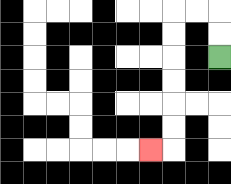{'start': '[9, 2]', 'end': '[6, 6]', 'path_directions': 'U,U,L,L,D,D,D,D,D,D,L', 'path_coordinates': '[[9, 2], [9, 1], [9, 0], [8, 0], [7, 0], [7, 1], [7, 2], [7, 3], [7, 4], [7, 5], [7, 6], [6, 6]]'}